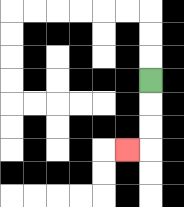{'start': '[6, 3]', 'end': '[5, 6]', 'path_directions': 'D,D,D,L', 'path_coordinates': '[[6, 3], [6, 4], [6, 5], [6, 6], [5, 6]]'}